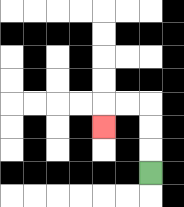{'start': '[6, 7]', 'end': '[4, 5]', 'path_directions': 'U,U,U,L,L,D', 'path_coordinates': '[[6, 7], [6, 6], [6, 5], [6, 4], [5, 4], [4, 4], [4, 5]]'}